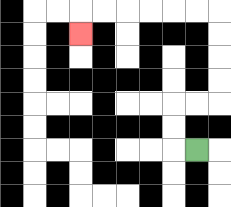{'start': '[8, 6]', 'end': '[3, 1]', 'path_directions': 'L,U,U,R,R,U,U,U,U,L,L,L,L,L,L,D', 'path_coordinates': '[[8, 6], [7, 6], [7, 5], [7, 4], [8, 4], [9, 4], [9, 3], [9, 2], [9, 1], [9, 0], [8, 0], [7, 0], [6, 0], [5, 0], [4, 0], [3, 0], [3, 1]]'}